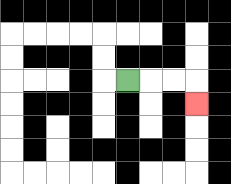{'start': '[5, 3]', 'end': '[8, 4]', 'path_directions': 'R,R,R,D', 'path_coordinates': '[[5, 3], [6, 3], [7, 3], [8, 3], [8, 4]]'}